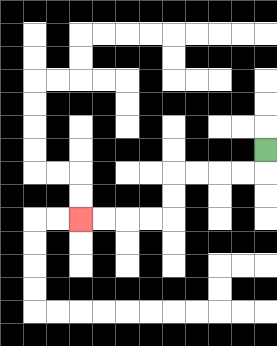{'start': '[11, 6]', 'end': '[3, 9]', 'path_directions': 'D,L,L,L,L,D,D,L,L,L,L', 'path_coordinates': '[[11, 6], [11, 7], [10, 7], [9, 7], [8, 7], [7, 7], [7, 8], [7, 9], [6, 9], [5, 9], [4, 9], [3, 9]]'}